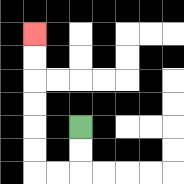{'start': '[3, 5]', 'end': '[1, 1]', 'path_directions': 'D,D,L,L,U,U,U,U,U,U', 'path_coordinates': '[[3, 5], [3, 6], [3, 7], [2, 7], [1, 7], [1, 6], [1, 5], [1, 4], [1, 3], [1, 2], [1, 1]]'}